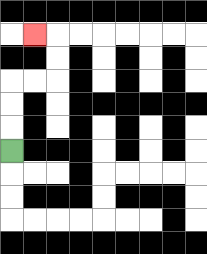{'start': '[0, 6]', 'end': '[1, 1]', 'path_directions': 'U,U,U,R,R,U,U,L', 'path_coordinates': '[[0, 6], [0, 5], [0, 4], [0, 3], [1, 3], [2, 3], [2, 2], [2, 1], [1, 1]]'}